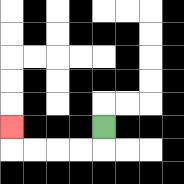{'start': '[4, 5]', 'end': '[0, 5]', 'path_directions': 'D,L,L,L,L,U', 'path_coordinates': '[[4, 5], [4, 6], [3, 6], [2, 6], [1, 6], [0, 6], [0, 5]]'}